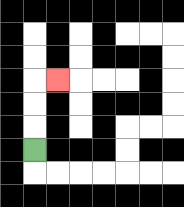{'start': '[1, 6]', 'end': '[2, 3]', 'path_directions': 'U,U,U,R', 'path_coordinates': '[[1, 6], [1, 5], [1, 4], [1, 3], [2, 3]]'}